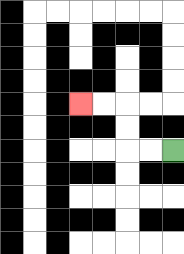{'start': '[7, 6]', 'end': '[3, 4]', 'path_directions': 'L,L,U,U,L,L', 'path_coordinates': '[[7, 6], [6, 6], [5, 6], [5, 5], [5, 4], [4, 4], [3, 4]]'}